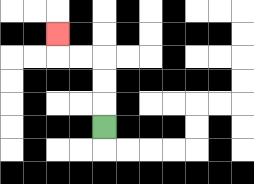{'start': '[4, 5]', 'end': '[2, 1]', 'path_directions': 'U,U,U,L,L,U', 'path_coordinates': '[[4, 5], [4, 4], [4, 3], [4, 2], [3, 2], [2, 2], [2, 1]]'}